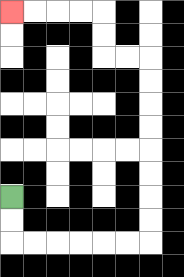{'start': '[0, 8]', 'end': '[0, 0]', 'path_directions': 'D,D,R,R,R,R,R,R,U,U,U,U,U,U,U,U,L,L,U,U,L,L,L,L', 'path_coordinates': '[[0, 8], [0, 9], [0, 10], [1, 10], [2, 10], [3, 10], [4, 10], [5, 10], [6, 10], [6, 9], [6, 8], [6, 7], [6, 6], [6, 5], [6, 4], [6, 3], [6, 2], [5, 2], [4, 2], [4, 1], [4, 0], [3, 0], [2, 0], [1, 0], [0, 0]]'}